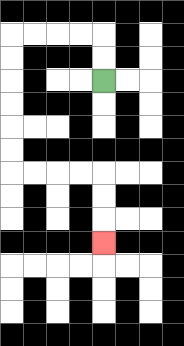{'start': '[4, 3]', 'end': '[4, 10]', 'path_directions': 'U,U,L,L,L,L,D,D,D,D,D,D,R,R,R,R,D,D,D', 'path_coordinates': '[[4, 3], [4, 2], [4, 1], [3, 1], [2, 1], [1, 1], [0, 1], [0, 2], [0, 3], [0, 4], [0, 5], [0, 6], [0, 7], [1, 7], [2, 7], [3, 7], [4, 7], [4, 8], [4, 9], [4, 10]]'}